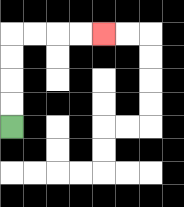{'start': '[0, 5]', 'end': '[4, 1]', 'path_directions': 'U,U,U,U,R,R,R,R', 'path_coordinates': '[[0, 5], [0, 4], [0, 3], [0, 2], [0, 1], [1, 1], [2, 1], [3, 1], [4, 1]]'}